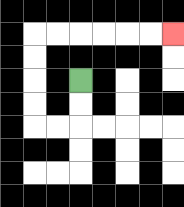{'start': '[3, 3]', 'end': '[7, 1]', 'path_directions': 'D,D,L,L,U,U,U,U,R,R,R,R,R,R', 'path_coordinates': '[[3, 3], [3, 4], [3, 5], [2, 5], [1, 5], [1, 4], [1, 3], [1, 2], [1, 1], [2, 1], [3, 1], [4, 1], [5, 1], [6, 1], [7, 1]]'}